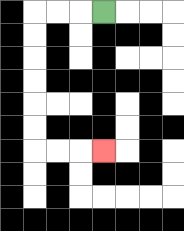{'start': '[4, 0]', 'end': '[4, 6]', 'path_directions': 'L,L,L,D,D,D,D,D,D,R,R,R', 'path_coordinates': '[[4, 0], [3, 0], [2, 0], [1, 0], [1, 1], [1, 2], [1, 3], [1, 4], [1, 5], [1, 6], [2, 6], [3, 6], [4, 6]]'}